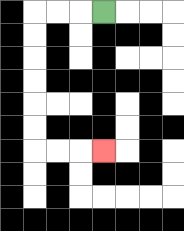{'start': '[4, 0]', 'end': '[4, 6]', 'path_directions': 'L,L,L,D,D,D,D,D,D,R,R,R', 'path_coordinates': '[[4, 0], [3, 0], [2, 0], [1, 0], [1, 1], [1, 2], [1, 3], [1, 4], [1, 5], [1, 6], [2, 6], [3, 6], [4, 6]]'}